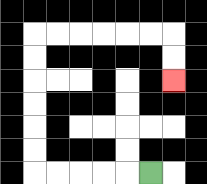{'start': '[6, 7]', 'end': '[7, 3]', 'path_directions': 'L,L,L,L,L,U,U,U,U,U,U,R,R,R,R,R,R,D,D', 'path_coordinates': '[[6, 7], [5, 7], [4, 7], [3, 7], [2, 7], [1, 7], [1, 6], [1, 5], [1, 4], [1, 3], [1, 2], [1, 1], [2, 1], [3, 1], [4, 1], [5, 1], [6, 1], [7, 1], [7, 2], [7, 3]]'}